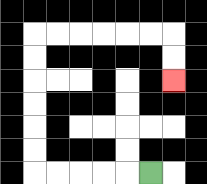{'start': '[6, 7]', 'end': '[7, 3]', 'path_directions': 'L,L,L,L,L,U,U,U,U,U,U,R,R,R,R,R,R,D,D', 'path_coordinates': '[[6, 7], [5, 7], [4, 7], [3, 7], [2, 7], [1, 7], [1, 6], [1, 5], [1, 4], [1, 3], [1, 2], [1, 1], [2, 1], [3, 1], [4, 1], [5, 1], [6, 1], [7, 1], [7, 2], [7, 3]]'}